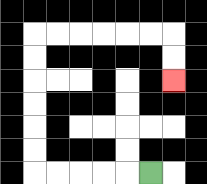{'start': '[6, 7]', 'end': '[7, 3]', 'path_directions': 'L,L,L,L,L,U,U,U,U,U,U,R,R,R,R,R,R,D,D', 'path_coordinates': '[[6, 7], [5, 7], [4, 7], [3, 7], [2, 7], [1, 7], [1, 6], [1, 5], [1, 4], [1, 3], [1, 2], [1, 1], [2, 1], [3, 1], [4, 1], [5, 1], [6, 1], [7, 1], [7, 2], [7, 3]]'}